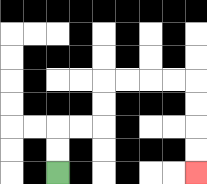{'start': '[2, 7]', 'end': '[8, 7]', 'path_directions': 'U,U,R,R,U,U,R,R,R,R,D,D,D,D', 'path_coordinates': '[[2, 7], [2, 6], [2, 5], [3, 5], [4, 5], [4, 4], [4, 3], [5, 3], [6, 3], [7, 3], [8, 3], [8, 4], [8, 5], [8, 6], [8, 7]]'}